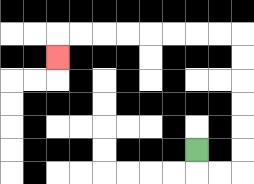{'start': '[8, 6]', 'end': '[2, 2]', 'path_directions': 'D,R,R,U,U,U,U,U,U,L,L,L,L,L,L,L,L,D', 'path_coordinates': '[[8, 6], [8, 7], [9, 7], [10, 7], [10, 6], [10, 5], [10, 4], [10, 3], [10, 2], [10, 1], [9, 1], [8, 1], [7, 1], [6, 1], [5, 1], [4, 1], [3, 1], [2, 1], [2, 2]]'}